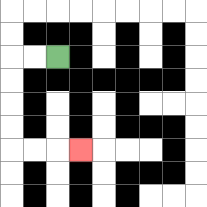{'start': '[2, 2]', 'end': '[3, 6]', 'path_directions': 'L,L,D,D,D,D,R,R,R', 'path_coordinates': '[[2, 2], [1, 2], [0, 2], [0, 3], [0, 4], [0, 5], [0, 6], [1, 6], [2, 6], [3, 6]]'}